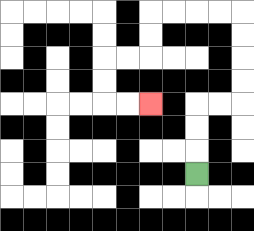{'start': '[8, 7]', 'end': '[6, 4]', 'path_directions': 'U,U,U,R,R,U,U,U,U,L,L,L,L,D,D,L,L,D,D,R,R', 'path_coordinates': '[[8, 7], [8, 6], [8, 5], [8, 4], [9, 4], [10, 4], [10, 3], [10, 2], [10, 1], [10, 0], [9, 0], [8, 0], [7, 0], [6, 0], [6, 1], [6, 2], [5, 2], [4, 2], [4, 3], [4, 4], [5, 4], [6, 4]]'}